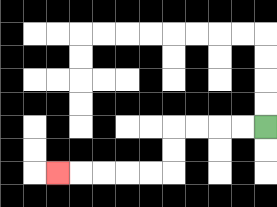{'start': '[11, 5]', 'end': '[2, 7]', 'path_directions': 'L,L,L,L,D,D,L,L,L,L,L', 'path_coordinates': '[[11, 5], [10, 5], [9, 5], [8, 5], [7, 5], [7, 6], [7, 7], [6, 7], [5, 7], [4, 7], [3, 7], [2, 7]]'}